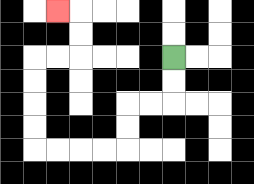{'start': '[7, 2]', 'end': '[2, 0]', 'path_directions': 'D,D,L,L,D,D,L,L,L,L,U,U,U,U,R,R,U,U,L', 'path_coordinates': '[[7, 2], [7, 3], [7, 4], [6, 4], [5, 4], [5, 5], [5, 6], [4, 6], [3, 6], [2, 6], [1, 6], [1, 5], [1, 4], [1, 3], [1, 2], [2, 2], [3, 2], [3, 1], [3, 0], [2, 0]]'}